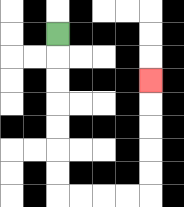{'start': '[2, 1]', 'end': '[6, 3]', 'path_directions': 'D,D,D,D,D,D,D,R,R,R,R,U,U,U,U,U', 'path_coordinates': '[[2, 1], [2, 2], [2, 3], [2, 4], [2, 5], [2, 6], [2, 7], [2, 8], [3, 8], [4, 8], [5, 8], [6, 8], [6, 7], [6, 6], [6, 5], [6, 4], [6, 3]]'}